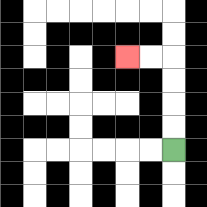{'start': '[7, 6]', 'end': '[5, 2]', 'path_directions': 'U,U,U,U,L,L', 'path_coordinates': '[[7, 6], [7, 5], [7, 4], [7, 3], [7, 2], [6, 2], [5, 2]]'}